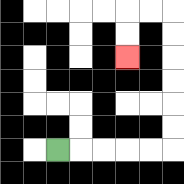{'start': '[2, 6]', 'end': '[5, 2]', 'path_directions': 'R,R,R,R,R,U,U,U,U,U,U,L,L,D,D', 'path_coordinates': '[[2, 6], [3, 6], [4, 6], [5, 6], [6, 6], [7, 6], [7, 5], [7, 4], [7, 3], [7, 2], [7, 1], [7, 0], [6, 0], [5, 0], [5, 1], [5, 2]]'}